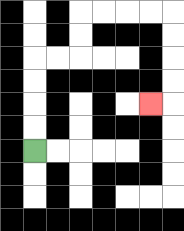{'start': '[1, 6]', 'end': '[6, 4]', 'path_directions': 'U,U,U,U,R,R,U,U,R,R,R,R,D,D,D,D,L', 'path_coordinates': '[[1, 6], [1, 5], [1, 4], [1, 3], [1, 2], [2, 2], [3, 2], [3, 1], [3, 0], [4, 0], [5, 0], [6, 0], [7, 0], [7, 1], [7, 2], [7, 3], [7, 4], [6, 4]]'}